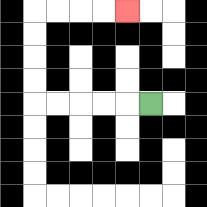{'start': '[6, 4]', 'end': '[5, 0]', 'path_directions': 'L,L,L,L,L,U,U,U,U,R,R,R,R', 'path_coordinates': '[[6, 4], [5, 4], [4, 4], [3, 4], [2, 4], [1, 4], [1, 3], [1, 2], [1, 1], [1, 0], [2, 0], [3, 0], [4, 0], [5, 0]]'}